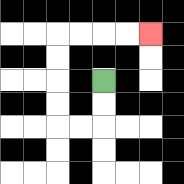{'start': '[4, 3]', 'end': '[6, 1]', 'path_directions': 'D,D,L,L,U,U,U,U,R,R,R,R', 'path_coordinates': '[[4, 3], [4, 4], [4, 5], [3, 5], [2, 5], [2, 4], [2, 3], [2, 2], [2, 1], [3, 1], [4, 1], [5, 1], [6, 1]]'}